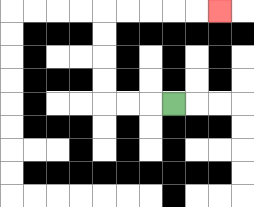{'start': '[7, 4]', 'end': '[9, 0]', 'path_directions': 'L,L,L,U,U,U,U,R,R,R,R,R', 'path_coordinates': '[[7, 4], [6, 4], [5, 4], [4, 4], [4, 3], [4, 2], [4, 1], [4, 0], [5, 0], [6, 0], [7, 0], [8, 0], [9, 0]]'}